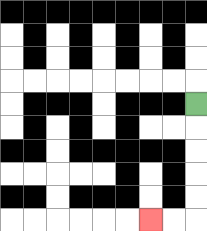{'start': '[8, 4]', 'end': '[6, 9]', 'path_directions': 'D,D,D,D,D,L,L', 'path_coordinates': '[[8, 4], [8, 5], [8, 6], [8, 7], [8, 8], [8, 9], [7, 9], [6, 9]]'}